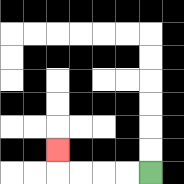{'start': '[6, 7]', 'end': '[2, 6]', 'path_directions': 'L,L,L,L,U', 'path_coordinates': '[[6, 7], [5, 7], [4, 7], [3, 7], [2, 7], [2, 6]]'}